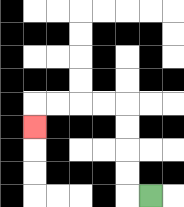{'start': '[6, 8]', 'end': '[1, 5]', 'path_directions': 'L,U,U,U,U,L,L,L,L,D', 'path_coordinates': '[[6, 8], [5, 8], [5, 7], [5, 6], [5, 5], [5, 4], [4, 4], [3, 4], [2, 4], [1, 4], [1, 5]]'}